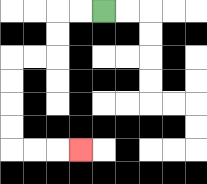{'start': '[4, 0]', 'end': '[3, 6]', 'path_directions': 'L,L,D,D,L,L,D,D,D,D,R,R,R', 'path_coordinates': '[[4, 0], [3, 0], [2, 0], [2, 1], [2, 2], [1, 2], [0, 2], [0, 3], [0, 4], [0, 5], [0, 6], [1, 6], [2, 6], [3, 6]]'}